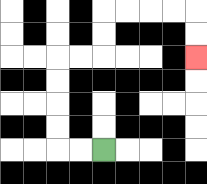{'start': '[4, 6]', 'end': '[8, 2]', 'path_directions': 'L,L,U,U,U,U,R,R,U,U,R,R,R,R,D,D', 'path_coordinates': '[[4, 6], [3, 6], [2, 6], [2, 5], [2, 4], [2, 3], [2, 2], [3, 2], [4, 2], [4, 1], [4, 0], [5, 0], [6, 0], [7, 0], [8, 0], [8, 1], [8, 2]]'}